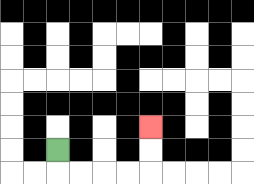{'start': '[2, 6]', 'end': '[6, 5]', 'path_directions': 'D,R,R,R,R,U,U', 'path_coordinates': '[[2, 6], [2, 7], [3, 7], [4, 7], [5, 7], [6, 7], [6, 6], [6, 5]]'}